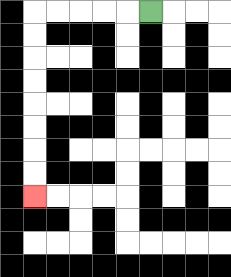{'start': '[6, 0]', 'end': '[1, 8]', 'path_directions': 'L,L,L,L,L,D,D,D,D,D,D,D,D', 'path_coordinates': '[[6, 0], [5, 0], [4, 0], [3, 0], [2, 0], [1, 0], [1, 1], [1, 2], [1, 3], [1, 4], [1, 5], [1, 6], [1, 7], [1, 8]]'}